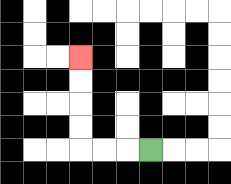{'start': '[6, 6]', 'end': '[3, 2]', 'path_directions': 'L,L,L,U,U,U,U', 'path_coordinates': '[[6, 6], [5, 6], [4, 6], [3, 6], [3, 5], [3, 4], [3, 3], [3, 2]]'}